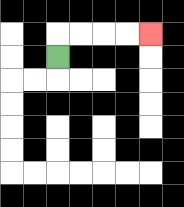{'start': '[2, 2]', 'end': '[6, 1]', 'path_directions': 'U,R,R,R,R', 'path_coordinates': '[[2, 2], [2, 1], [3, 1], [4, 1], [5, 1], [6, 1]]'}